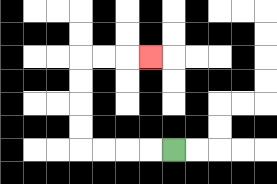{'start': '[7, 6]', 'end': '[6, 2]', 'path_directions': 'L,L,L,L,U,U,U,U,R,R,R', 'path_coordinates': '[[7, 6], [6, 6], [5, 6], [4, 6], [3, 6], [3, 5], [3, 4], [3, 3], [3, 2], [4, 2], [5, 2], [6, 2]]'}